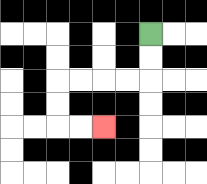{'start': '[6, 1]', 'end': '[4, 5]', 'path_directions': 'D,D,L,L,L,L,D,D,R,R', 'path_coordinates': '[[6, 1], [6, 2], [6, 3], [5, 3], [4, 3], [3, 3], [2, 3], [2, 4], [2, 5], [3, 5], [4, 5]]'}